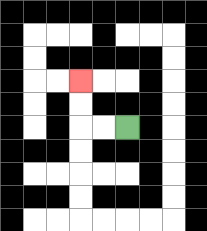{'start': '[5, 5]', 'end': '[3, 3]', 'path_directions': 'L,L,U,U', 'path_coordinates': '[[5, 5], [4, 5], [3, 5], [3, 4], [3, 3]]'}